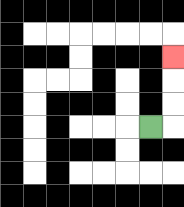{'start': '[6, 5]', 'end': '[7, 2]', 'path_directions': 'R,U,U,U', 'path_coordinates': '[[6, 5], [7, 5], [7, 4], [7, 3], [7, 2]]'}